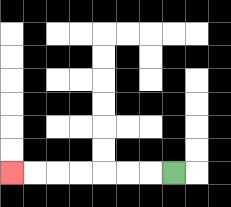{'start': '[7, 7]', 'end': '[0, 7]', 'path_directions': 'L,L,L,L,L,L,L', 'path_coordinates': '[[7, 7], [6, 7], [5, 7], [4, 7], [3, 7], [2, 7], [1, 7], [0, 7]]'}